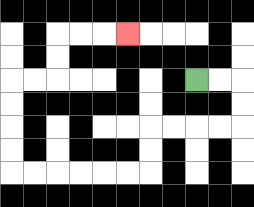{'start': '[8, 3]', 'end': '[5, 1]', 'path_directions': 'R,R,D,D,L,L,L,L,D,D,L,L,L,L,L,L,U,U,U,U,R,R,U,U,R,R,R', 'path_coordinates': '[[8, 3], [9, 3], [10, 3], [10, 4], [10, 5], [9, 5], [8, 5], [7, 5], [6, 5], [6, 6], [6, 7], [5, 7], [4, 7], [3, 7], [2, 7], [1, 7], [0, 7], [0, 6], [0, 5], [0, 4], [0, 3], [1, 3], [2, 3], [2, 2], [2, 1], [3, 1], [4, 1], [5, 1]]'}